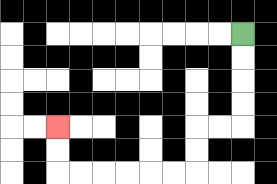{'start': '[10, 1]', 'end': '[2, 5]', 'path_directions': 'D,D,D,D,L,L,D,D,L,L,L,L,L,L,U,U', 'path_coordinates': '[[10, 1], [10, 2], [10, 3], [10, 4], [10, 5], [9, 5], [8, 5], [8, 6], [8, 7], [7, 7], [6, 7], [5, 7], [4, 7], [3, 7], [2, 7], [2, 6], [2, 5]]'}